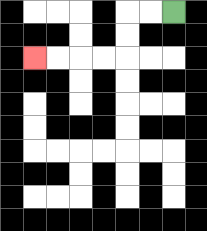{'start': '[7, 0]', 'end': '[1, 2]', 'path_directions': 'L,L,D,D,L,L,L,L', 'path_coordinates': '[[7, 0], [6, 0], [5, 0], [5, 1], [5, 2], [4, 2], [3, 2], [2, 2], [1, 2]]'}